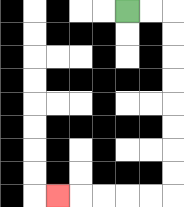{'start': '[5, 0]', 'end': '[2, 8]', 'path_directions': 'R,R,D,D,D,D,D,D,D,D,L,L,L,L,L', 'path_coordinates': '[[5, 0], [6, 0], [7, 0], [7, 1], [7, 2], [7, 3], [7, 4], [7, 5], [7, 6], [7, 7], [7, 8], [6, 8], [5, 8], [4, 8], [3, 8], [2, 8]]'}